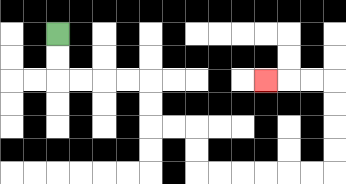{'start': '[2, 1]', 'end': '[11, 3]', 'path_directions': 'D,D,R,R,R,R,D,D,R,R,D,D,R,R,R,R,R,R,U,U,U,U,L,L,L', 'path_coordinates': '[[2, 1], [2, 2], [2, 3], [3, 3], [4, 3], [5, 3], [6, 3], [6, 4], [6, 5], [7, 5], [8, 5], [8, 6], [8, 7], [9, 7], [10, 7], [11, 7], [12, 7], [13, 7], [14, 7], [14, 6], [14, 5], [14, 4], [14, 3], [13, 3], [12, 3], [11, 3]]'}